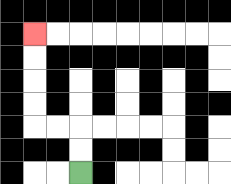{'start': '[3, 7]', 'end': '[1, 1]', 'path_directions': 'U,U,L,L,U,U,U,U', 'path_coordinates': '[[3, 7], [3, 6], [3, 5], [2, 5], [1, 5], [1, 4], [1, 3], [1, 2], [1, 1]]'}